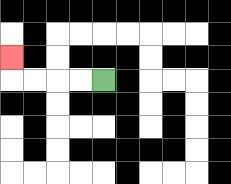{'start': '[4, 3]', 'end': '[0, 2]', 'path_directions': 'L,L,L,L,U', 'path_coordinates': '[[4, 3], [3, 3], [2, 3], [1, 3], [0, 3], [0, 2]]'}